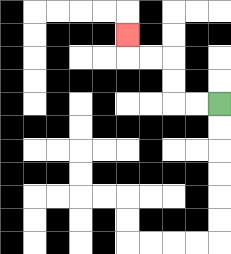{'start': '[9, 4]', 'end': '[5, 1]', 'path_directions': 'L,L,U,U,L,L,U', 'path_coordinates': '[[9, 4], [8, 4], [7, 4], [7, 3], [7, 2], [6, 2], [5, 2], [5, 1]]'}